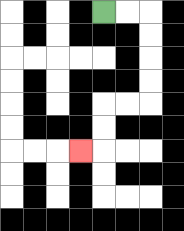{'start': '[4, 0]', 'end': '[3, 6]', 'path_directions': 'R,R,D,D,D,D,L,L,D,D,L', 'path_coordinates': '[[4, 0], [5, 0], [6, 0], [6, 1], [6, 2], [6, 3], [6, 4], [5, 4], [4, 4], [4, 5], [4, 6], [3, 6]]'}